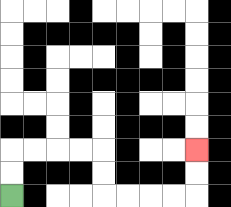{'start': '[0, 8]', 'end': '[8, 6]', 'path_directions': 'U,U,R,R,R,R,D,D,R,R,R,R,U,U', 'path_coordinates': '[[0, 8], [0, 7], [0, 6], [1, 6], [2, 6], [3, 6], [4, 6], [4, 7], [4, 8], [5, 8], [6, 8], [7, 8], [8, 8], [8, 7], [8, 6]]'}